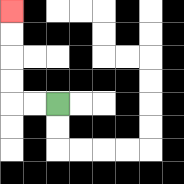{'start': '[2, 4]', 'end': '[0, 0]', 'path_directions': 'L,L,U,U,U,U', 'path_coordinates': '[[2, 4], [1, 4], [0, 4], [0, 3], [0, 2], [0, 1], [0, 0]]'}